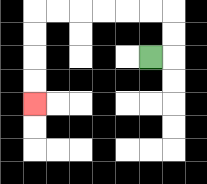{'start': '[6, 2]', 'end': '[1, 4]', 'path_directions': 'R,U,U,L,L,L,L,L,L,D,D,D,D', 'path_coordinates': '[[6, 2], [7, 2], [7, 1], [7, 0], [6, 0], [5, 0], [4, 0], [3, 0], [2, 0], [1, 0], [1, 1], [1, 2], [1, 3], [1, 4]]'}